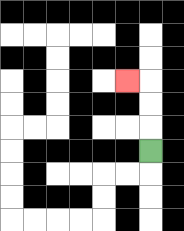{'start': '[6, 6]', 'end': '[5, 3]', 'path_directions': 'U,U,U,L', 'path_coordinates': '[[6, 6], [6, 5], [6, 4], [6, 3], [5, 3]]'}